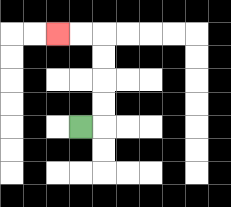{'start': '[3, 5]', 'end': '[2, 1]', 'path_directions': 'R,U,U,U,U,L,L', 'path_coordinates': '[[3, 5], [4, 5], [4, 4], [4, 3], [4, 2], [4, 1], [3, 1], [2, 1]]'}